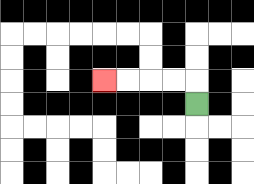{'start': '[8, 4]', 'end': '[4, 3]', 'path_directions': 'U,L,L,L,L', 'path_coordinates': '[[8, 4], [8, 3], [7, 3], [6, 3], [5, 3], [4, 3]]'}